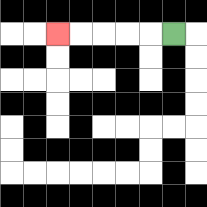{'start': '[7, 1]', 'end': '[2, 1]', 'path_directions': 'L,L,L,L,L', 'path_coordinates': '[[7, 1], [6, 1], [5, 1], [4, 1], [3, 1], [2, 1]]'}